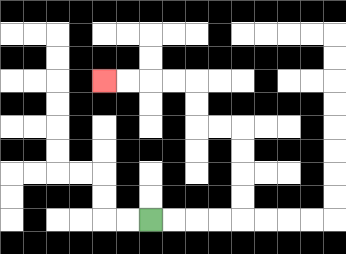{'start': '[6, 9]', 'end': '[4, 3]', 'path_directions': 'R,R,R,R,U,U,U,U,L,L,U,U,L,L,L,L', 'path_coordinates': '[[6, 9], [7, 9], [8, 9], [9, 9], [10, 9], [10, 8], [10, 7], [10, 6], [10, 5], [9, 5], [8, 5], [8, 4], [8, 3], [7, 3], [6, 3], [5, 3], [4, 3]]'}